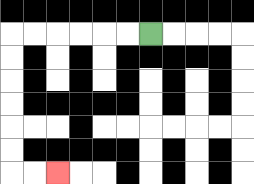{'start': '[6, 1]', 'end': '[2, 7]', 'path_directions': 'L,L,L,L,L,L,D,D,D,D,D,D,R,R', 'path_coordinates': '[[6, 1], [5, 1], [4, 1], [3, 1], [2, 1], [1, 1], [0, 1], [0, 2], [0, 3], [0, 4], [0, 5], [0, 6], [0, 7], [1, 7], [2, 7]]'}